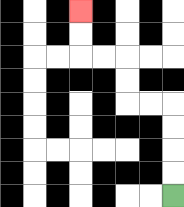{'start': '[7, 8]', 'end': '[3, 0]', 'path_directions': 'U,U,U,U,L,L,U,U,L,L,U,U', 'path_coordinates': '[[7, 8], [7, 7], [7, 6], [7, 5], [7, 4], [6, 4], [5, 4], [5, 3], [5, 2], [4, 2], [3, 2], [3, 1], [3, 0]]'}